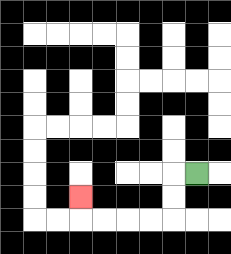{'start': '[8, 7]', 'end': '[3, 8]', 'path_directions': 'L,D,D,L,L,L,L,U', 'path_coordinates': '[[8, 7], [7, 7], [7, 8], [7, 9], [6, 9], [5, 9], [4, 9], [3, 9], [3, 8]]'}